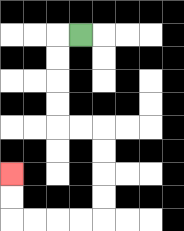{'start': '[3, 1]', 'end': '[0, 7]', 'path_directions': 'L,D,D,D,D,R,R,D,D,D,D,L,L,L,L,U,U', 'path_coordinates': '[[3, 1], [2, 1], [2, 2], [2, 3], [2, 4], [2, 5], [3, 5], [4, 5], [4, 6], [4, 7], [4, 8], [4, 9], [3, 9], [2, 9], [1, 9], [0, 9], [0, 8], [0, 7]]'}